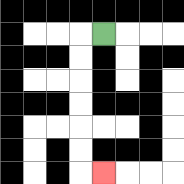{'start': '[4, 1]', 'end': '[4, 7]', 'path_directions': 'L,D,D,D,D,D,D,R', 'path_coordinates': '[[4, 1], [3, 1], [3, 2], [3, 3], [3, 4], [3, 5], [3, 6], [3, 7], [4, 7]]'}